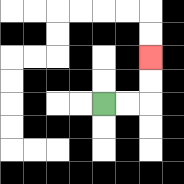{'start': '[4, 4]', 'end': '[6, 2]', 'path_directions': 'R,R,U,U', 'path_coordinates': '[[4, 4], [5, 4], [6, 4], [6, 3], [6, 2]]'}